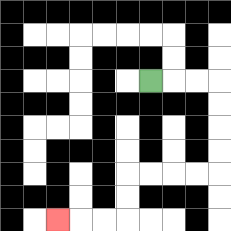{'start': '[6, 3]', 'end': '[2, 9]', 'path_directions': 'R,R,R,D,D,D,D,L,L,L,L,D,D,L,L,L', 'path_coordinates': '[[6, 3], [7, 3], [8, 3], [9, 3], [9, 4], [9, 5], [9, 6], [9, 7], [8, 7], [7, 7], [6, 7], [5, 7], [5, 8], [5, 9], [4, 9], [3, 9], [2, 9]]'}